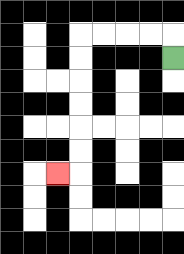{'start': '[7, 2]', 'end': '[2, 7]', 'path_directions': 'U,L,L,L,L,D,D,D,D,D,D,L', 'path_coordinates': '[[7, 2], [7, 1], [6, 1], [5, 1], [4, 1], [3, 1], [3, 2], [3, 3], [3, 4], [3, 5], [3, 6], [3, 7], [2, 7]]'}